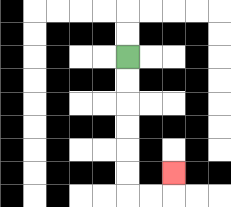{'start': '[5, 2]', 'end': '[7, 7]', 'path_directions': 'D,D,D,D,D,D,R,R,U', 'path_coordinates': '[[5, 2], [5, 3], [5, 4], [5, 5], [5, 6], [5, 7], [5, 8], [6, 8], [7, 8], [7, 7]]'}